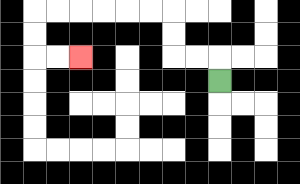{'start': '[9, 3]', 'end': '[3, 2]', 'path_directions': 'U,L,L,U,U,L,L,L,L,L,L,D,D,R,R', 'path_coordinates': '[[9, 3], [9, 2], [8, 2], [7, 2], [7, 1], [7, 0], [6, 0], [5, 0], [4, 0], [3, 0], [2, 0], [1, 0], [1, 1], [1, 2], [2, 2], [3, 2]]'}